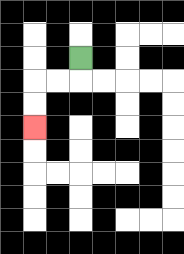{'start': '[3, 2]', 'end': '[1, 5]', 'path_directions': 'D,L,L,D,D', 'path_coordinates': '[[3, 2], [3, 3], [2, 3], [1, 3], [1, 4], [1, 5]]'}